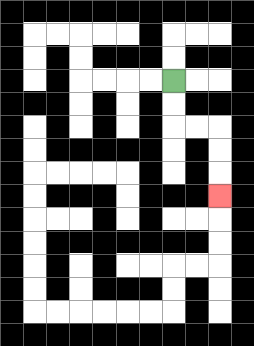{'start': '[7, 3]', 'end': '[9, 8]', 'path_directions': 'D,D,R,R,D,D,D', 'path_coordinates': '[[7, 3], [7, 4], [7, 5], [8, 5], [9, 5], [9, 6], [9, 7], [9, 8]]'}